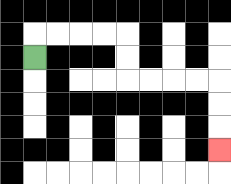{'start': '[1, 2]', 'end': '[9, 6]', 'path_directions': 'U,R,R,R,R,D,D,R,R,R,R,D,D,D', 'path_coordinates': '[[1, 2], [1, 1], [2, 1], [3, 1], [4, 1], [5, 1], [5, 2], [5, 3], [6, 3], [7, 3], [8, 3], [9, 3], [9, 4], [9, 5], [9, 6]]'}